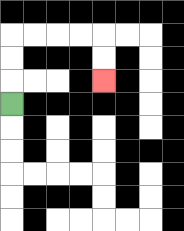{'start': '[0, 4]', 'end': '[4, 3]', 'path_directions': 'U,U,U,R,R,R,R,D,D', 'path_coordinates': '[[0, 4], [0, 3], [0, 2], [0, 1], [1, 1], [2, 1], [3, 1], [4, 1], [4, 2], [4, 3]]'}